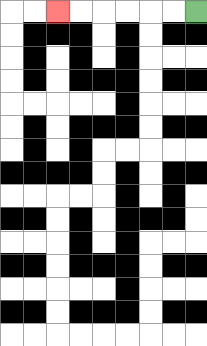{'start': '[8, 0]', 'end': '[2, 0]', 'path_directions': 'L,L,L,L,L,L', 'path_coordinates': '[[8, 0], [7, 0], [6, 0], [5, 0], [4, 0], [3, 0], [2, 0]]'}